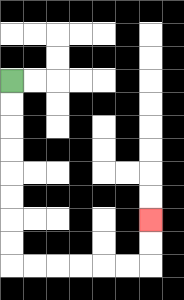{'start': '[0, 3]', 'end': '[6, 9]', 'path_directions': 'D,D,D,D,D,D,D,D,R,R,R,R,R,R,U,U', 'path_coordinates': '[[0, 3], [0, 4], [0, 5], [0, 6], [0, 7], [0, 8], [0, 9], [0, 10], [0, 11], [1, 11], [2, 11], [3, 11], [4, 11], [5, 11], [6, 11], [6, 10], [6, 9]]'}